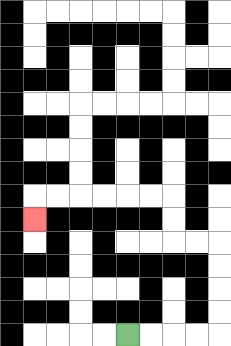{'start': '[5, 14]', 'end': '[1, 9]', 'path_directions': 'R,R,R,R,U,U,U,U,L,L,U,U,L,L,L,L,L,L,D', 'path_coordinates': '[[5, 14], [6, 14], [7, 14], [8, 14], [9, 14], [9, 13], [9, 12], [9, 11], [9, 10], [8, 10], [7, 10], [7, 9], [7, 8], [6, 8], [5, 8], [4, 8], [3, 8], [2, 8], [1, 8], [1, 9]]'}